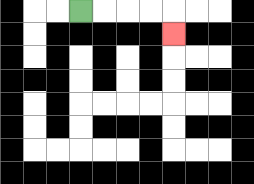{'start': '[3, 0]', 'end': '[7, 1]', 'path_directions': 'R,R,R,R,D', 'path_coordinates': '[[3, 0], [4, 0], [5, 0], [6, 0], [7, 0], [7, 1]]'}